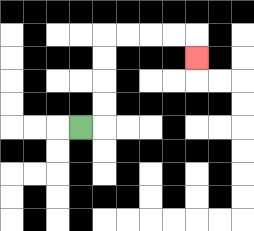{'start': '[3, 5]', 'end': '[8, 2]', 'path_directions': 'R,U,U,U,U,R,R,R,R,D', 'path_coordinates': '[[3, 5], [4, 5], [4, 4], [4, 3], [4, 2], [4, 1], [5, 1], [6, 1], [7, 1], [8, 1], [8, 2]]'}